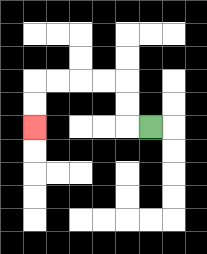{'start': '[6, 5]', 'end': '[1, 5]', 'path_directions': 'L,U,U,L,L,L,L,D,D', 'path_coordinates': '[[6, 5], [5, 5], [5, 4], [5, 3], [4, 3], [3, 3], [2, 3], [1, 3], [1, 4], [1, 5]]'}